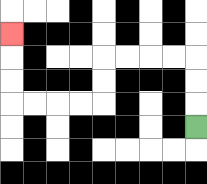{'start': '[8, 5]', 'end': '[0, 1]', 'path_directions': 'U,U,U,L,L,L,L,D,D,L,L,L,L,U,U,U', 'path_coordinates': '[[8, 5], [8, 4], [8, 3], [8, 2], [7, 2], [6, 2], [5, 2], [4, 2], [4, 3], [4, 4], [3, 4], [2, 4], [1, 4], [0, 4], [0, 3], [0, 2], [0, 1]]'}